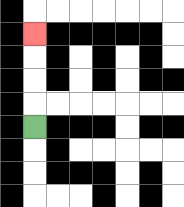{'start': '[1, 5]', 'end': '[1, 1]', 'path_directions': 'U,U,U,U', 'path_coordinates': '[[1, 5], [1, 4], [1, 3], [1, 2], [1, 1]]'}